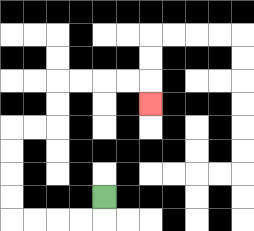{'start': '[4, 8]', 'end': '[6, 4]', 'path_directions': 'D,L,L,L,L,U,U,U,U,R,R,U,U,R,R,R,R,D', 'path_coordinates': '[[4, 8], [4, 9], [3, 9], [2, 9], [1, 9], [0, 9], [0, 8], [0, 7], [0, 6], [0, 5], [1, 5], [2, 5], [2, 4], [2, 3], [3, 3], [4, 3], [5, 3], [6, 3], [6, 4]]'}